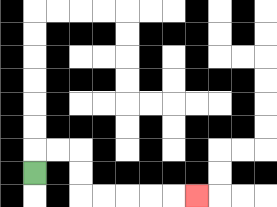{'start': '[1, 7]', 'end': '[8, 8]', 'path_directions': 'U,R,R,D,D,R,R,R,R,R', 'path_coordinates': '[[1, 7], [1, 6], [2, 6], [3, 6], [3, 7], [3, 8], [4, 8], [5, 8], [6, 8], [7, 8], [8, 8]]'}